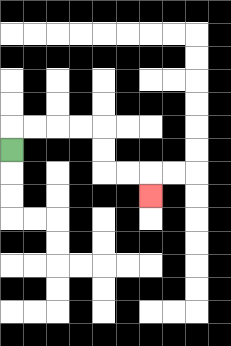{'start': '[0, 6]', 'end': '[6, 8]', 'path_directions': 'U,R,R,R,R,D,D,R,R,D', 'path_coordinates': '[[0, 6], [0, 5], [1, 5], [2, 5], [3, 5], [4, 5], [4, 6], [4, 7], [5, 7], [6, 7], [6, 8]]'}